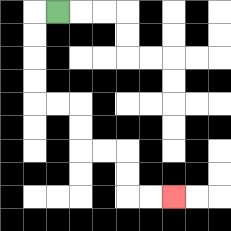{'start': '[2, 0]', 'end': '[7, 8]', 'path_directions': 'L,D,D,D,D,R,R,D,D,R,R,D,D,R,R', 'path_coordinates': '[[2, 0], [1, 0], [1, 1], [1, 2], [1, 3], [1, 4], [2, 4], [3, 4], [3, 5], [3, 6], [4, 6], [5, 6], [5, 7], [5, 8], [6, 8], [7, 8]]'}